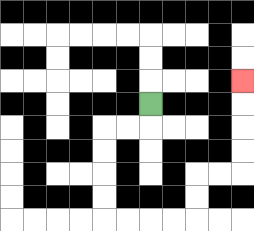{'start': '[6, 4]', 'end': '[10, 3]', 'path_directions': 'D,L,L,D,D,D,D,R,R,R,R,U,U,R,R,U,U,U,U', 'path_coordinates': '[[6, 4], [6, 5], [5, 5], [4, 5], [4, 6], [4, 7], [4, 8], [4, 9], [5, 9], [6, 9], [7, 9], [8, 9], [8, 8], [8, 7], [9, 7], [10, 7], [10, 6], [10, 5], [10, 4], [10, 3]]'}